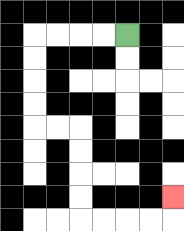{'start': '[5, 1]', 'end': '[7, 8]', 'path_directions': 'L,L,L,L,D,D,D,D,R,R,D,D,D,D,R,R,R,R,U', 'path_coordinates': '[[5, 1], [4, 1], [3, 1], [2, 1], [1, 1], [1, 2], [1, 3], [1, 4], [1, 5], [2, 5], [3, 5], [3, 6], [3, 7], [3, 8], [3, 9], [4, 9], [5, 9], [6, 9], [7, 9], [7, 8]]'}